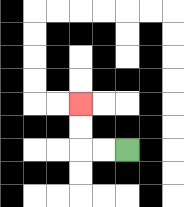{'start': '[5, 6]', 'end': '[3, 4]', 'path_directions': 'L,L,U,U', 'path_coordinates': '[[5, 6], [4, 6], [3, 6], [3, 5], [3, 4]]'}